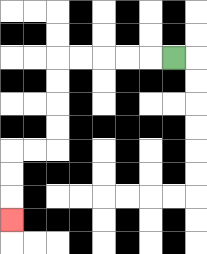{'start': '[7, 2]', 'end': '[0, 9]', 'path_directions': 'L,L,L,L,L,D,D,D,D,L,L,D,D,D', 'path_coordinates': '[[7, 2], [6, 2], [5, 2], [4, 2], [3, 2], [2, 2], [2, 3], [2, 4], [2, 5], [2, 6], [1, 6], [0, 6], [0, 7], [0, 8], [0, 9]]'}